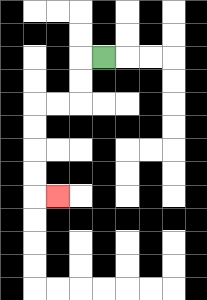{'start': '[4, 2]', 'end': '[2, 8]', 'path_directions': 'L,D,D,L,L,D,D,D,D,R', 'path_coordinates': '[[4, 2], [3, 2], [3, 3], [3, 4], [2, 4], [1, 4], [1, 5], [1, 6], [1, 7], [1, 8], [2, 8]]'}